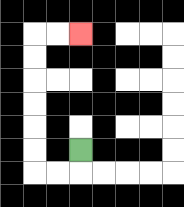{'start': '[3, 6]', 'end': '[3, 1]', 'path_directions': 'D,L,L,U,U,U,U,U,U,R,R', 'path_coordinates': '[[3, 6], [3, 7], [2, 7], [1, 7], [1, 6], [1, 5], [1, 4], [1, 3], [1, 2], [1, 1], [2, 1], [3, 1]]'}